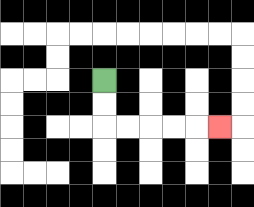{'start': '[4, 3]', 'end': '[9, 5]', 'path_directions': 'D,D,R,R,R,R,R', 'path_coordinates': '[[4, 3], [4, 4], [4, 5], [5, 5], [6, 5], [7, 5], [8, 5], [9, 5]]'}